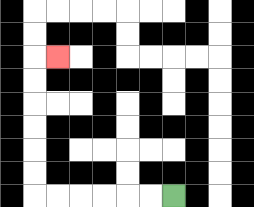{'start': '[7, 8]', 'end': '[2, 2]', 'path_directions': 'L,L,L,L,L,L,U,U,U,U,U,U,R', 'path_coordinates': '[[7, 8], [6, 8], [5, 8], [4, 8], [3, 8], [2, 8], [1, 8], [1, 7], [1, 6], [1, 5], [1, 4], [1, 3], [1, 2], [2, 2]]'}